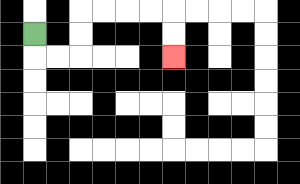{'start': '[1, 1]', 'end': '[7, 2]', 'path_directions': 'D,R,R,U,U,R,R,R,R,D,D', 'path_coordinates': '[[1, 1], [1, 2], [2, 2], [3, 2], [3, 1], [3, 0], [4, 0], [5, 0], [6, 0], [7, 0], [7, 1], [7, 2]]'}